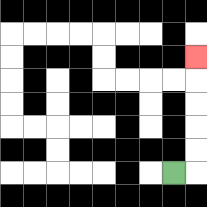{'start': '[7, 7]', 'end': '[8, 2]', 'path_directions': 'R,U,U,U,U,U', 'path_coordinates': '[[7, 7], [8, 7], [8, 6], [8, 5], [8, 4], [8, 3], [8, 2]]'}